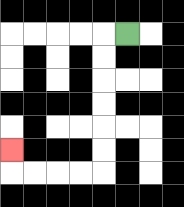{'start': '[5, 1]', 'end': '[0, 6]', 'path_directions': 'L,D,D,D,D,D,D,L,L,L,L,U', 'path_coordinates': '[[5, 1], [4, 1], [4, 2], [4, 3], [4, 4], [4, 5], [4, 6], [4, 7], [3, 7], [2, 7], [1, 7], [0, 7], [0, 6]]'}